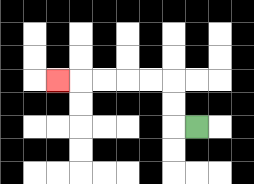{'start': '[8, 5]', 'end': '[2, 3]', 'path_directions': 'L,U,U,L,L,L,L,L', 'path_coordinates': '[[8, 5], [7, 5], [7, 4], [7, 3], [6, 3], [5, 3], [4, 3], [3, 3], [2, 3]]'}